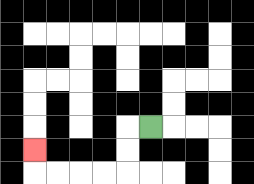{'start': '[6, 5]', 'end': '[1, 6]', 'path_directions': 'L,D,D,L,L,L,L,U', 'path_coordinates': '[[6, 5], [5, 5], [5, 6], [5, 7], [4, 7], [3, 7], [2, 7], [1, 7], [1, 6]]'}